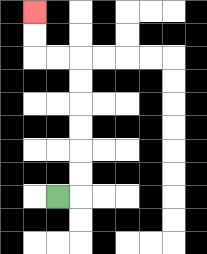{'start': '[2, 8]', 'end': '[1, 0]', 'path_directions': 'R,U,U,U,U,U,U,L,L,U,U', 'path_coordinates': '[[2, 8], [3, 8], [3, 7], [3, 6], [3, 5], [3, 4], [3, 3], [3, 2], [2, 2], [1, 2], [1, 1], [1, 0]]'}